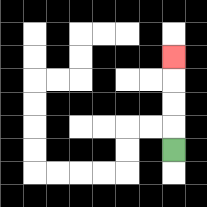{'start': '[7, 6]', 'end': '[7, 2]', 'path_directions': 'U,U,U,U', 'path_coordinates': '[[7, 6], [7, 5], [7, 4], [7, 3], [7, 2]]'}